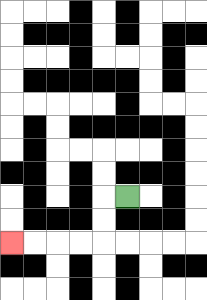{'start': '[5, 8]', 'end': '[0, 10]', 'path_directions': 'L,D,D,L,L,L,L', 'path_coordinates': '[[5, 8], [4, 8], [4, 9], [4, 10], [3, 10], [2, 10], [1, 10], [0, 10]]'}